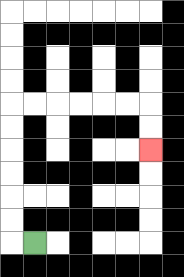{'start': '[1, 10]', 'end': '[6, 6]', 'path_directions': 'L,U,U,U,U,U,U,R,R,R,R,R,R,D,D', 'path_coordinates': '[[1, 10], [0, 10], [0, 9], [0, 8], [0, 7], [0, 6], [0, 5], [0, 4], [1, 4], [2, 4], [3, 4], [4, 4], [5, 4], [6, 4], [6, 5], [6, 6]]'}